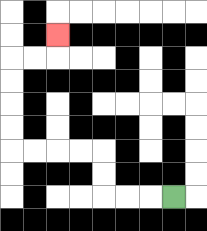{'start': '[7, 8]', 'end': '[2, 1]', 'path_directions': 'L,L,L,U,U,L,L,L,L,U,U,U,U,R,R,U', 'path_coordinates': '[[7, 8], [6, 8], [5, 8], [4, 8], [4, 7], [4, 6], [3, 6], [2, 6], [1, 6], [0, 6], [0, 5], [0, 4], [0, 3], [0, 2], [1, 2], [2, 2], [2, 1]]'}